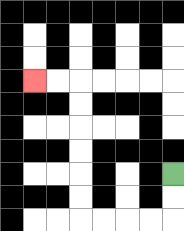{'start': '[7, 7]', 'end': '[1, 3]', 'path_directions': 'D,D,L,L,L,L,U,U,U,U,U,U,L,L', 'path_coordinates': '[[7, 7], [7, 8], [7, 9], [6, 9], [5, 9], [4, 9], [3, 9], [3, 8], [3, 7], [3, 6], [3, 5], [3, 4], [3, 3], [2, 3], [1, 3]]'}